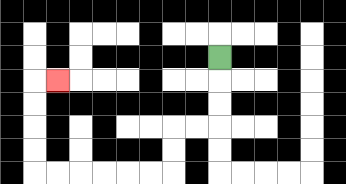{'start': '[9, 2]', 'end': '[2, 3]', 'path_directions': 'D,D,D,L,L,D,D,L,L,L,L,L,L,U,U,U,U,R', 'path_coordinates': '[[9, 2], [9, 3], [9, 4], [9, 5], [8, 5], [7, 5], [7, 6], [7, 7], [6, 7], [5, 7], [4, 7], [3, 7], [2, 7], [1, 7], [1, 6], [1, 5], [1, 4], [1, 3], [2, 3]]'}